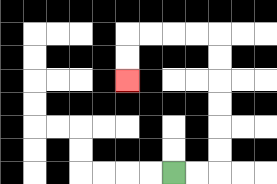{'start': '[7, 7]', 'end': '[5, 3]', 'path_directions': 'R,R,U,U,U,U,U,U,L,L,L,L,D,D', 'path_coordinates': '[[7, 7], [8, 7], [9, 7], [9, 6], [9, 5], [9, 4], [9, 3], [9, 2], [9, 1], [8, 1], [7, 1], [6, 1], [5, 1], [5, 2], [5, 3]]'}